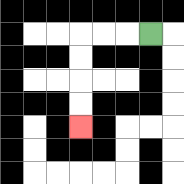{'start': '[6, 1]', 'end': '[3, 5]', 'path_directions': 'L,L,L,D,D,D,D', 'path_coordinates': '[[6, 1], [5, 1], [4, 1], [3, 1], [3, 2], [3, 3], [3, 4], [3, 5]]'}